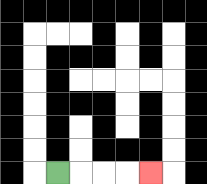{'start': '[2, 7]', 'end': '[6, 7]', 'path_directions': 'R,R,R,R', 'path_coordinates': '[[2, 7], [3, 7], [4, 7], [5, 7], [6, 7]]'}